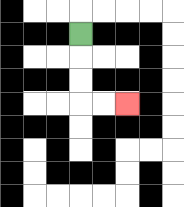{'start': '[3, 1]', 'end': '[5, 4]', 'path_directions': 'D,D,D,R,R', 'path_coordinates': '[[3, 1], [3, 2], [3, 3], [3, 4], [4, 4], [5, 4]]'}